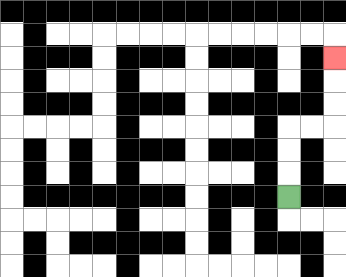{'start': '[12, 8]', 'end': '[14, 2]', 'path_directions': 'U,U,U,R,R,U,U,U', 'path_coordinates': '[[12, 8], [12, 7], [12, 6], [12, 5], [13, 5], [14, 5], [14, 4], [14, 3], [14, 2]]'}